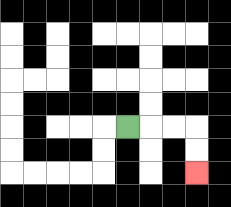{'start': '[5, 5]', 'end': '[8, 7]', 'path_directions': 'R,R,R,D,D', 'path_coordinates': '[[5, 5], [6, 5], [7, 5], [8, 5], [8, 6], [8, 7]]'}